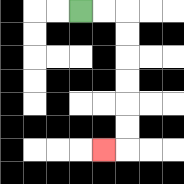{'start': '[3, 0]', 'end': '[4, 6]', 'path_directions': 'R,R,D,D,D,D,D,D,L', 'path_coordinates': '[[3, 0], [4, 0], [5, 0], [5, 1], [5, 2], [5, 3], [5, 4], [5, 5], [5, 6], [4, 6]]'}